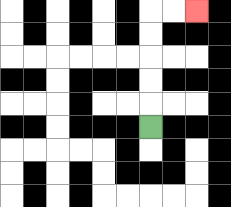{'start': '[6, 5]', 'end': '[8, 0]', 'path_directions': 'U,U,U,U,U,R,R', 'path_coordinates': '[[6, 5], [6, 4], [6, 3], [6, 2], [6, 1], [6, 0], [7, 0], [8, 0]]'}